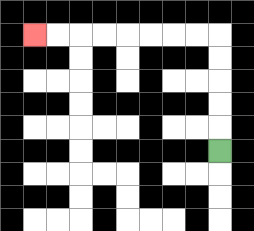{'start': '[9, 6]', 'end': '[1, 1]', 'path_directions': 'U,U,U,U,U,L,L,L,L,L,L,L,L', 'path_coordinates': '[[9, 6], [9, 5], [9, 4], [9, 3], [9, 2], [9, 1], [8, 1], [7, 1], [6, 1], [5, 1], [4, 1], [3, 1], [2, 1], [1, 1]]'}